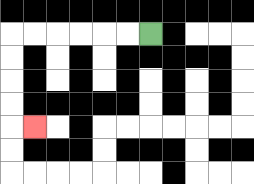{'start': '[6, 1]', 'end': '[1, 5]', 'path_directions': 'L,L,L,L,L,L,D,D,D,D,R', 'path_coordinates': '[[6, 1], [5, 1], [4, 1], [3, 1], [2, 1], [1, 1], [0, 1], [0, 2], [0, 3], [0, 4], [0, 5], [1, 5]]'}